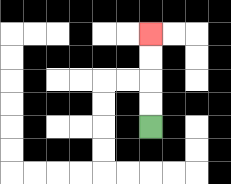{'start': '[6, 5]', 'end': '[6, 1]', 'path_directions': 'U,U,U,U', 'path_coordinates': '[[6, 5], [6, 4], [6, 3], [6, 2], [6, 1]]'}